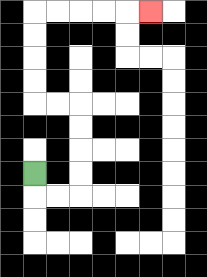{'start': '[1, 7]', 'end': '[6, 0]', 'path_directions': 'D,R,R,U,U,U,U,L,L,U,U,U,U,R,R,R,R,R', 'path_coordinates': '[[1, 7], [1, 8], [2, 8], [3, 8], [3, 7], [3, 6], [3, 5], [3, 4], [2, 4], [1, 4], [1, 3], [1, 2], [1, 1], [1, 0], [2, 0], [3, 0], [4, 0], [5, 0], [6, 0]]'}